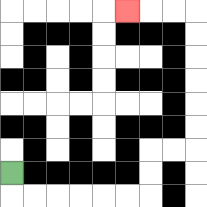{'start': '[0, 7]', 'end': '[5, 0]', 'path_directions': 'D,R,R,R,R,R,R,U,U,R,R,U,U,U,U,U,U,L,L,L', 'path_coordinates': '[[0, 7], [0, 8], [1, 8], [2, 8], [3, 8], [4, 8], [5, 8], [6, 8], [6, 7], [6, 6], [7, 6], [8, 6], [8, 5], [8, 4], [8, 3], [8, 2], [8, 1], [8, 0], [7, 0], [6, 0], [5, 0]]'}